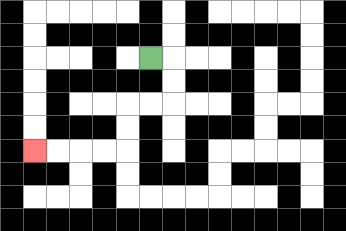{'start': '[6, 2]', 'end': '[1, 6]', 'path_directions': 'R,D,D,L,L,D,D,L,L,L,L', 'path_coordinates': '[[6, 2], [7, 2], [7, 3], [7, 4], [6, 4], [5, 4], [5, 5], [5, 6], [4, 6], [3, 6], [2, 6], [1, 6]]'}